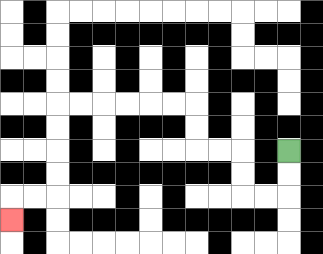{'start': '[12, 6]', 'end': '[0, 9]', 'path_directions': 'D,D,L,L,U,U,L,L,U,U,L,L,L,L,L,L,D,D,D,D,L,L,D', 'path_coordinates': '[[12, 6], [12, 7], [12, 8], [11, 8], [10, 8], [10, 7], [10, 6], [9, 6], [8, 6], [8, 5], [8, 4], [7, 4], [6, 4], [5, 4], [4, 4], [3, 4], [2, 4], [2, 5], [2, 6], [2, 7], [2, 8], [1, 8], [0, 8], [0, 9]]'}